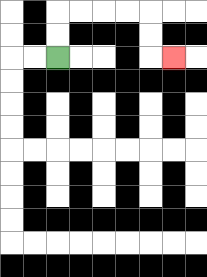{'start': '[2, 2]', 'end': '[7, 2]', 'path_directions': 'U,U,R,R,R,R,D,D,R', 'path_coordinates': '[[2, 2], [2, 1], [2, 0], [3, 0], [4, 0], [5, 0], [6, 0], [6, 1], [6, 2], [7, 2]]'}